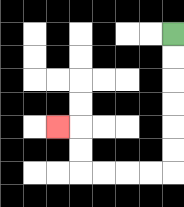{'start': '[7, 1]', 'end': '[2, 5]', 'path_directions': 'D,D,D,D,D,D,L,L,L,L,U,U,L', 'path_coordinates': '[[7, 1], [7, 2], [7, 3], [7, 4], [7, 5], [7, 6], [7, 7], [6, 7], [5, 7], [4, 7], [3, 7], [3, 6], [3, 5], [2, 5]]'}